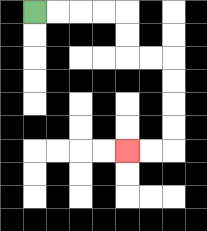{'start': '[1, 0]', 'end': '[5, 6]', 'path_directions': 'R,R,R,R,D,D,R,R,D,D,D,D,L,L', 'path_coordinates': '[[1, 0], [2, 0], [3, 0], [4, 0], [5, 0], [5, 1], [5, 2], [6, 2], [7, 2], [7, 3], [7, 4], [7, 5], [7, 6], [6, 6], [5, 6]]'}